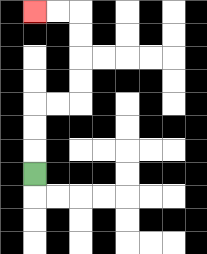{'start': '[1, 7]', 'end': '[1, 0]', 'path_directions': 'U,U,U,R,R,U,U,U,U,L,L', 'path_coordinates': '[[1, 7], [1, 6], [1, 5], [1, 4], [2, 4], [3, 4], [3, 3], [3, 2], [3, 1], [3, 0], [2, 0], [1, 0]]'}